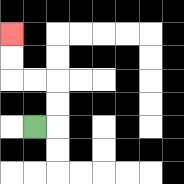{'start': '[1, 5]', 'end': '[0, 1]', 'path_directions': 'R,U,U,L,L,U,U', 'path_coordinates': '[[1, 5], [2, 5], [2, 4], [2, 3], [1, 3], [0, 3], [0, 2], [0, 1]]'}